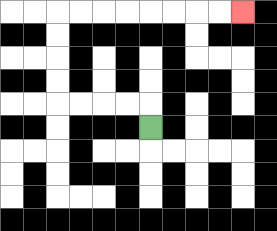{'start': '[6, 5]', 'end': '[10, 0]', 'path_directions': 'U,L,L,L,L,U,U,U,U,R,R,R,R,R,R,R,R', 'path_coordinates': '[[6, 5], [6, 4], [5, 4], [4, 4], [3, 4], [2, 4], [2, 3], [2, 2], [2, 1], [2, 0], [3, 0], [4, 0], [5, 0], [6, 0], [7, 0], [8, 0], [9, 0], [10, 0]]'}